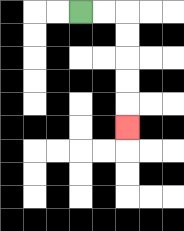{'start': '[3, 0]', 'end': '[5, 5]', 'path_directions': 'R,R,D,D,D,D,D', 'path_coordinates': '[[3, 0], [4, 0], [5, 0], [5, 1], [5, 2], [5, 3], [5, 4], [5, 5]]'}